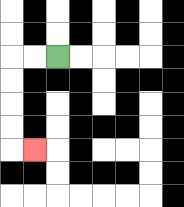{'start': '[2, 2]', 'end': '[1, 6]', 'path_directions': 'L,L,D,D,D,D,R', 'path_coordinates': '[[2, 2], [1, 2], [0, 2], [0, 3], [0, 4], [0, 5], [0, 6], [1, 6]]'}